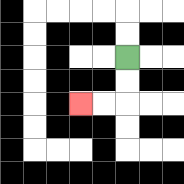{'start': '[5, 2]', 'end': '[3, 4]', 'path_directions': 'D,D,L,L', 'path_coordinates': '[[5, 2], [5, 3], [5, 4], [4, 4], [3, 4]]'}